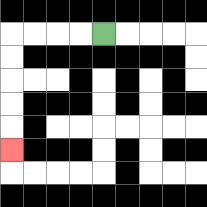{'start': '[4, 1]', 'end': '[0, 6]', 'path_directions': 'L,L,L,L,D,D,D,D,D', 'path_coordinates': '[[4, 1], [3, 1], [2, 1], [1, 1], [0, 1], [0, 2], [0, 3], [0, 4], [0, 5], [0, 6]]'}